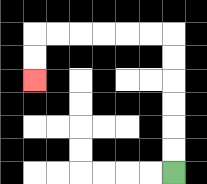{'start': '[7, 7]', 'end': '[1, 3]', 'path_directions': 'U,U,U,U,U,U,L,L,L,L,L,L,D,D', 'path_coordinates': '[[7, 7], [7, 6], [7, 5], [7, 4], [7, 3], [7, 2], [7, 1], [6, 1], [5, 1], [4, 1], [3, 1], [2, 1], [1, 1], [1, 2], [1, 3]]'}